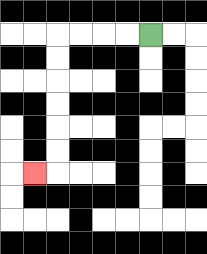{'start': '[6, 1]', 'end': '[1, 7]', 'path_directions': 'L,L,L,L,D,D,D,D,D,D,L', 'path_coordinates': '[[6, 1], [5, 1], [4, 1], [3, 1], [2, 1], [2, 2], [2, 3], [2, 4], [2, 5], [2, 6], [2, 7], [1, 7]]'}